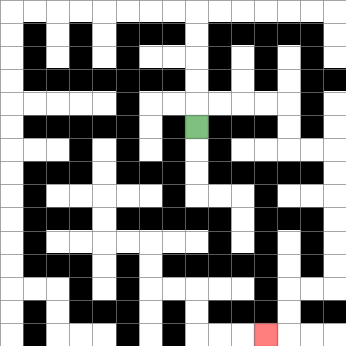{'start': '[8, 5]', 'end': '[11, 14]', 'path_directions': 'U,R,R,R,R,D,D,R,R,D,D,D,D,D,D,L,L,D,D,L', 'path_coordinates': '[[8, 5], [8, 4], [9, 4], [10, 4], [11, 4], [12, 4], [12, 5], [12, 6], [13, 6], [14, 6], [14, 7], [14, 8], [14, 9], [14, 10], [14, 11], [14, 12], [13, 12], [12, 12], [12, 13], [12, 14], [11, 14]]'}